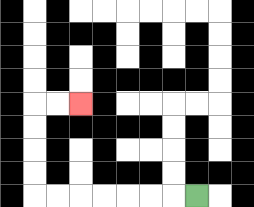{'start': '[8, 8]', 'end': '[3, 4]', 'path_directions': 'L,L,L,L,L,L,L,U,U,U,U,R,R', 'path_coordinates': '[[8, 8], [7, 8], [6, 8], [5, 8], [4, 8], [3, 8], [2, 8], [1, 8], [1, 7], [1, 6], [1, 5], [1, 4], [2, 4], [3, 4]]'}